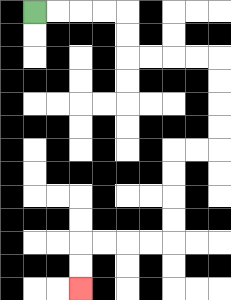{'start': '[1, 0]', 'end': '[3, 12]', 'path_directions': 'R,R,R,R,D,D,R,R,R,R,D,D,D,D,L,L,D,D,D,D,L,L,L,L,D,D', 'path_coordinates': '[[1, 0], [2, 0], [3, 0], [4, 0], [5, 0], [5, 1], [5, 2], [6, 2], [7, 2], [8, 2], [9, 2], [9, 3], [9, 4], [9, 5], [9, 6], [8, 6], [7, 6], [7, 7], [7, 8], [7, 9], [7, 10], [6, 10], [5, 10], [4, 10], [3, 10], [3, 11], [3, 12]]'}